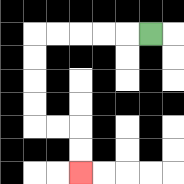{'start': '[6, 1]', 'end': '[3, 7]', 'path_directions': 'L,L,L,L,L,D,D,D,D,R,R,D,D', 'path_coordinates': '[[6, 1], [5, 1], [4, 1], [3, 1], [2, 1], [1, 1], [1, 2], [1, 3], [1, 4], [1, 5], [2, 5], [3, 5], [3, 6], [3, 7]]'}